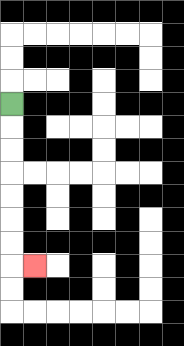{'start': '[0, 4]', 'end': '[1, 11]', 'path_directions': 'D,D,D,D,D,D,D,R', 'path_coordinates': '[[0, 4], [0, 5], [0, 6], [0, 7], [0, 8], [0, 9], [0, 10], [0, 11], [1, 11]]'}